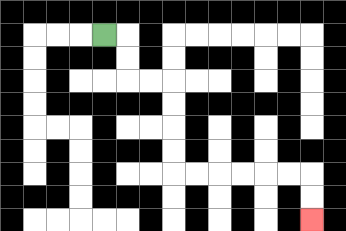{'start': '[4, 1]', 'end': '[13, 9]', 'path_directions': 'R,D,D,R,R,D,D,D,D,R,R,R,R,R,R,D,D', 'path_coordinates': '[[4, 1], [5, 1], [5, 2], [5, 3], [6, 3], [7, 3], [7, 4], [7, 5], [7, 6], [7, 7], [8, 7], [9, 7], [10, 7], [11, 7], [12, 7], [13, 7], [13, 8], [13, 9]]'}